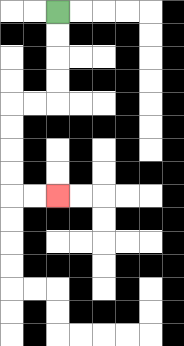{'start': '[2, 0]', 'end': '[2, 8]', 'path_directions': 'D,D,D,D,L,L,D,D,D,D,R,R', 'path_coordinates': '[[2, 0], [2, 1], [2, 2], [2, 3], [2, 4], [1, 4], [0, 4], [0, 5], [0, 6], [0, 7], [0, 8], [1, 8], [2, 8]]'}